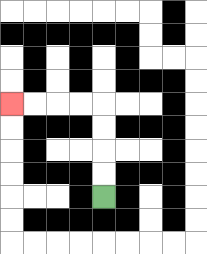{'start': '[4, 8]', 'end': '[0, 4]', 'path_directions': 'U,U,U,U,L,L,L,L', 'path_coordinates': '[[4, 8], [4, 7], [4, 6], [4, 5], [4, 4], [3, 4], [2, 4], [1, 4], [0, 4]]'}